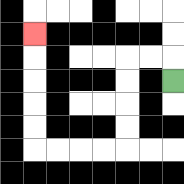{'start': '[7, 3]', 'end': '[1, 1]', 'path_directions': 'U,L,L,D,D,D,D,L,L,L,L,U,U,U,U,U', 'path_coordinates': '[[7, 3], [7, 2], [6, 2], [5, 2], [5, 3], [5, 4], [5, 5], [5, 6], [4, 6], [3, 6], [2, 6], [1, 6], [1, 5], [1, 4], [1, 3], [1, 2], [1, 1]]'}